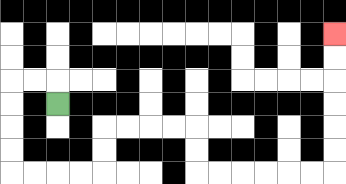{'start': '[2, 4]', 'end': '[14, 1]', 'path_directions': 'U,L,L,D,D,D,D,R,R,R,R,U,U,R,R,R,R,D,D,R,R,R,R,R,R,U,U,U,U,U,U', 'path_coordinates': '[[2, 4], [2, 3], [1, 3], [0, 3], [0, 4], [0, 5], [0, 6], [0, 7], [1, 7], [2, 7], [3, 7], [4, 7], [4, 6], [4, 5], [5, 5], [6, 5], [7, 5], [8, 5], [8, 6], [8, 7], [9, 7], [10, 7], [11, 7], [12, 7], [13, 7], [14, 7], [14, 6], [14, 5], [14, 4], [14, 3], [14, 2], [14, 1]]'}